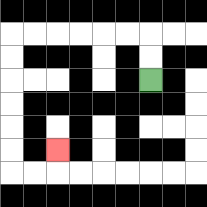{'start': '[6, 3]', 'end': '[2, 6]', 'path_directions': 'U,U,L,L,L,L,L,L,D,D,D,D,D,D,R,R,U', 'path_coordinates': '[[6, 3], [6, 2], [6, 1], [5, 1], [4, 1], [3, 1], [2, 1], [1, 1], [0, 1], [0, 2], [0, 3], [0, 4], [0, 5], [0, 6], [0, 7], [1, 7], [2, 7], [2, 6]]'}